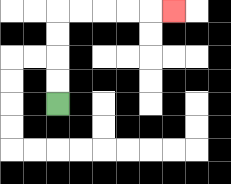{'start': '[2, 4]', 'end': '[7, 0]', 'path_directions': 'U,U,U,U,R,R,R,R,R', 'path_coordinates': '[[2, 4], [2, 3], [2, 2], [2, 1], [2, 0], [3, 0], [4, 0], [5, 0], [6, 0], [7, 0]]'}